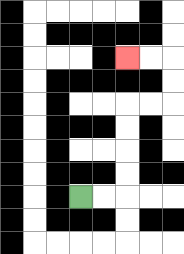{'start': '[3, 8]', 'end': '[5, 2]', 'path_directions': 'R,R,U,U,U,U,R,R,U,U,L,L', 'path_coordinates': '[[3, 8], [4, 8], [5, 8], [5, 7], [5, 6], [5, 5], [5, 4], [6, 4], [7, 4], [7, 3], [7, 2], [6, 2], [5, 2]]'}